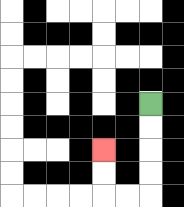{'start': '[6, 4]', 'end': '[4, 6]', 'path_directions': 'D,D,D,D,L,L,U,U', 'path_coordinates': '[[6, 4], [6, 5], [6, 6], [6, 7], [6, 8], [5, 8], [4, 8], [4, 7], [4, 6]]'}